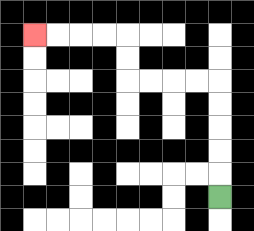{'start': '[9, 8]', 'end': '[1, 1]', 'path_directions': 'U,U,U,U,U,L,L,L,L,U,U,L,L,L,L', 'path_coordinates': '[[9, 8], [9, 7], [9, 6], [9, 5], [9, 4], [9, 3], [8, 3], [7, 3], [6, 3], [5, 3], [5, 2], [5, 1], [4, 1], [3, 1], [2, 1], [1, 1]]'}